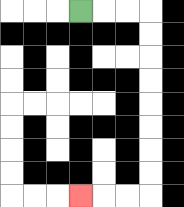{'start': '[3, 0]', 'end': '[3, 8]', 'path_directions': 'R,R,R,D,D,D,D,D,D,D,D,L,L,L', 'path_coordinates': '[[3, 0], [4, 0], [5, 0], [6, 0], [6, 1], [6, 2], [6, 3], [6, 4], [6, 5], [6, 6], [6, 7], [6, 8], [5, 8], [4, 8], [3, 8]]'}